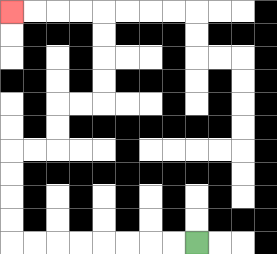{'start': '[8, 10]', 'end': '[0, 0]', 'path_directions': 'L,L,L,L,L,L,L,L,U,U,U,U,R,R,U,U,R,R,U,U,U,U,L,L,L,L', 'path_coordinates': '[[8, 10], [7, 10], [6, 10], [5, 10], [4, 10], [3, 10], [2, 10], [1, 10], [0, 10], [0, 9], [0, 8], [0, 7], [0, 6], [1, 6], [2, 6], [2, 5], [2, 4], [3, 4], [4, 4], [4, 3], [4, 2], [4, 1], [4, 0], [3, 0], [2, 0], [1, 0], [0, 0]]'}